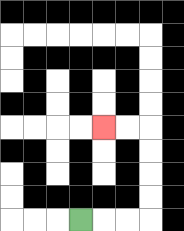{'start': '[3, 9]', 'end': '[4, 5]', 'path_directions': 'R,R,R,U,U,U,U,L,L', 'path_coordinates': '[[3, 9], [4, 9], [5, 9], [6, 9], [6, 8], [6, 7], [6, 6], [6, 5], [5, 5], [4, 5]]'}